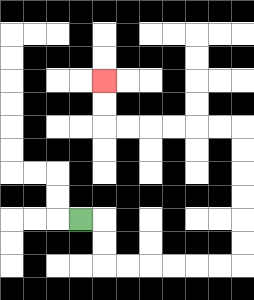{'start': '[3, 9]', 'end': '[4, 3]', 'path_directions': 'R,D,D,R,R,R,R,R,R,U,U,U,U,U,U,L,L,L,L,L,L,U,U', 'path_coordinates': '[[3, 9], [4, 9], [4, 10], [4, 11], [5, 11], [6, 11], [7, 11], [8, 11], [9, 11], [10, 11], [10, 10], [10, 9], [10, 8], [10, 7], [10, 6], [10, 5], [9, 5], [8, 5], [7, 5], [6, 5], [5, 5], [4, 5], [4, 4], [4, 3]]'}